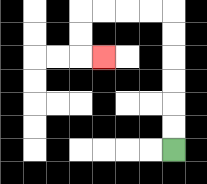{'start': '[7, 6]', 'end': '[4, 2]', 'path_directions': 'U,U,U,U,U,U,L,L,L,L,D,D,R', 'path_coordinates': '[[7, 6], [7, 5], [7, 4], [7, 3], [7, 2], [7, 1], [7, 0], [6, 0], [5, 0], [4, 0], [3, 0], [3, 1], [3, 2], [4, 2]]'}